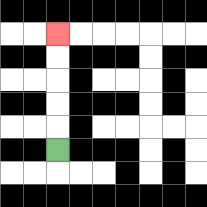{'start': '[2, 6]', 'end': '[2, 1]', 'path_directions': 'U,U,U,U,U', 'path_coordinates': '[[2, 6], [2, 5], [2, 4], [2, 3], [2, 2], [2, 1]]'}